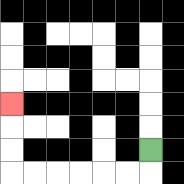{'start': '[6, 6]', 'end': '[0, 4]', 'path_directions': 'D,L,L,L,L,L,L,U,U,U', 'path_coordinates': '[[6, 6], [6, 7], [5, 7], [4, 7], [3, 7], [2, 7], [1, 7], [0, 7], [0, 6], [0, 5], [0, 4]]'}